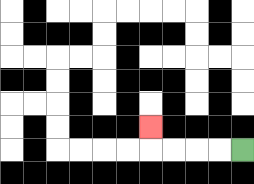{'start': '[10, 6]', 'end': '[6, 5]', 'path_directions': 'L,L,L,L,U', 'path_coordinates': '[[10, 6], [9, 6], [8, 6], [7, 6], [6, 6], [6, 5]]'}